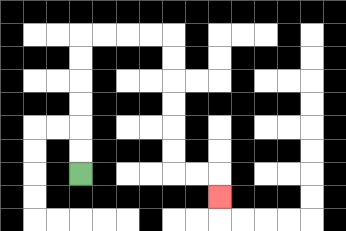{'start': '[3, 7]', 'end': '[9, 8]', 'path_directions': 'U,U,U,U,U,U,R,R,R,R,D,D,D,D,D,D,R,R,D', 'path_coordinates': '[[3, 7], [3, 6], [3, 5], [3, 4], [3, 3], [3, 2], [3, 1], [4, 1], [5, 1], [6, 1], [7, 1], [7, 2], [7, 3], [7, 4], [7, 5], [7, 6], [7, 7], [8, 7], [9, 7], [9, 8]]'}